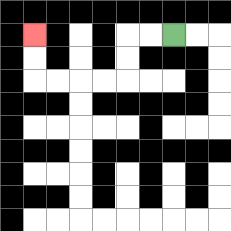{'start': '[7, 1]', 'end': '[1, 1]', 'path_directions': 'L,L,D,D,L,L,L,L,U,U', 'path_coordinates': '[[7, 1], [6, 1], [5, 1], [5, 2], [5, 3], [4, 3], [3, 3], [2, 3], [1, 3], [1, 2], [1, 1]]'}